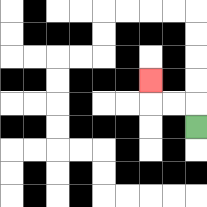{'start': '[8, 5]', 'end': '[6, 3]', 'path_directions': 'U,L,L,U', 'path_coordinates': '[[8, 5], [8, 4], [7, 4], [6, 4], [6, 3]]'}